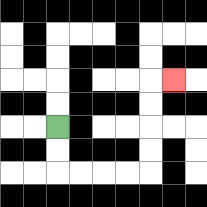{'start': '[2, 5]', 'end': '[7, 3]', 'path_directions': 'D,D,R,R,R,R,U,U,U,U,R', 'path_coordinates': '[[2, 5], [2, 6], [2, 7], [3, 7], [4, 7], [5, 7], [6, 7], [6, 6], [6, 5], [6, 4], [6, 3], [7, 3]]'}